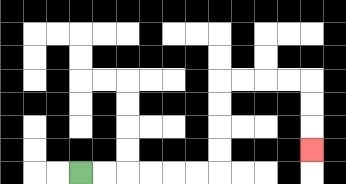{'start': '[3, 7]', 'end': '[13, 6]', 'path_directions': 'R,R,R,R,R,R,U,U,U,U,R,R,R,R,D,D,D', 'path_coordinates': '[[3, 7], [4, 7], [5, 7], [6, 7], [7, 7], [8, 7], [9, 7], [9, 6], [9, 5], [9, 4], [9, 3], [10, 3], [11, 3], [12, 3], [13, 3], [13, 4], [13, 5], [13, 6]]'}